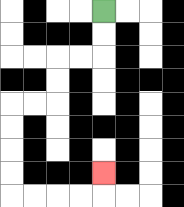{'start': '[4, 0]', 'end': '[4, 7]', 'path_directions': 'D,D,L,L,D,D,L,L,D,D,D,D,R,R,R,R,U', 'path_coordinates': '[[4, 0], [4, 1], [4, 2], [3, 2], [2, 2], [2, 3], [2, 4], [1, 4], [0, 4], [0, 5], [0, 6], [0, 7], [0, 8], [1, 8], [2, 8], [3, 8], [4, 8], [4, 7]]'}